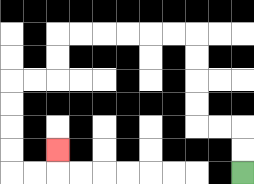{'start': '[10, 7]', 'end': '[2, 6]', 'path_directions': 'U,U,L,L,U,U,U,U,L,L,L,L,L,L,D,D,L,L,D,D,D,D,R,R,U', 'path_coordinates': '[[10, 7], [10, 6], [10, 5], [9, 5], [8, 5], [8, 4], [8, 3], [8, 2], [8, 1], [7, 1], [6, 1], [5, 1], [4, 1], [3, 1], [2, 1], [2, 2], [2, 3], [1, 3], [0, 3], [0, 4], [0, 5], [0, 6], [0, 7], [1, 7], [2, 7], [2, 6]]'}